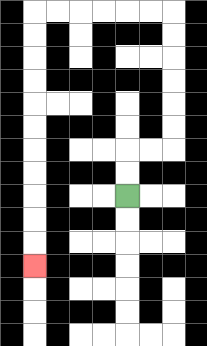{'start': '[5, 8]', 'end': '[1, 11]', 'path_directions': 'U,U,R,R,U,U,U,U,U,U,L,L,L,L,L,L,D,D,D,D,D,D,D,D,D,D,D', 'path_coordinates': '[[5, 8], [5, 7], [5, 6], [6, 6], [7, 6], [7, 5], [7, 4], [7, 3], [7, 2], [7, 1], [7, 0], [6, 0], [5, 0], [4, 0], [3, 0], [2, 0], [1, 0], [1, 1], [1, 2], [1, 3], [1, 4], [1, 5], [1, 6], [1, 7], [1, 8], [1, 9], [1, 10], [1, 11]]'}